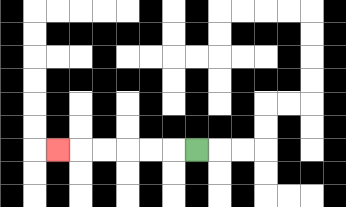{'start': '[8, 6]', 'end': '[2, 6]', 'path_directions': 'L,L,L,L,L,L', 'path_coordinates': '[[8, 6], [7, 6], [6, 6], [5, 6], [4, 6], [3, 6], [2, 6]]'}